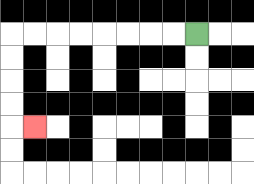{'start': '[8, 1]', 'end': '[1, 5]', 'path_directions': 'L,L,L,L,L,L,L,L,D,D,D,D,R', 'path_coordinates': '[[8, 1], [7, 1], [6, 1], [5, 1], [4, 1], [3, 1], [2, 1], [1, 1], [0, 1], [0, 2], [0, 3], [0, 4], [0, 5], [1, 5]]'}